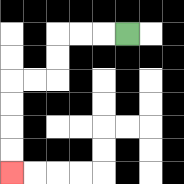{'start': '[5, 1]', 'end': '[0, 7]', 'path_directions': 'L,L,L,D,D,L,L,D,D,D,D', 'path_coordinates': '[[5, 1], [4, 1], [3, 1], [2, 1], [2, 2], [2, 3], [1, 3], [0, 3], [0, 4], [0, 5], [0, 6], [0, 7]]'}